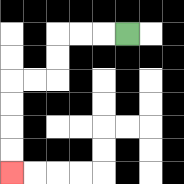{'start': '[5, 1]', 'end': '[0, 7]', 'path_directions': 'L,L,L,D,D,L,L,D,D,D,D', 'path_coordinates': '[[5, 1], [4, 1], [3, 1], [2, 1], [2, 2], [2, 3], [1, 3], [0, 3], [0, 4], [0, 5], [0, 6], [0, 7]]'}